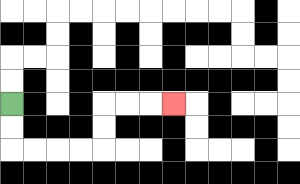{'start': '[0, 4]', 'end': '[7, 4]', 'path_directions': 'D,D,R,R,R,R,U,U,R,R,R', 'path_coordinates': '[[0, 4], [0, 5], [0, 6], [1, 6], [2, 6], [3, 6], [4, 6], [4, 5], [4, 4], [5, 4], [6, 4], [7, 4]]'}